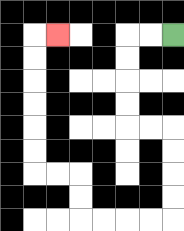{'start': '[7, 1]', 'end': '[2, 1]', 'path_directions': 'L,L,D,D,D,D,R,R,D,D,D,D,L,L,L,L,U,U,L,L,U,U,U,U,U,U,R', 'path_coordinates': '[[7, 1], [6, 1], [5, 1], [5, 2], [5, 3], [5, 4], [5, 5], [6, 5], [7, 5], [7, 6], [7, 7], [7, 8], [7, 9], [6, 9], [5, 9], [4, 9], [3, 9], [3, 8], [3, 7], [2, 7], [1, 7], [1, 6], [1, 5], [1, 4], [1, 3], [1, 2], [1, 1], [2, 1]]'}